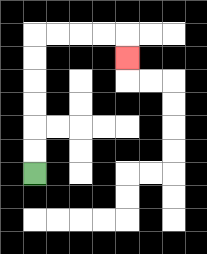{'start': '[1, 7]', 'end': '[5, 2]', 'path_directions': 'U,U,U,U,U,U,R,R,R,R,D', 'path_coordinates': '[[1, 7], [1, 6], [1, 5], [1, 4], [1, 3], [1, 2], [1, 1], [2, 1], [3, 1], [4, 1], [5, 1], [5, 2]]'}